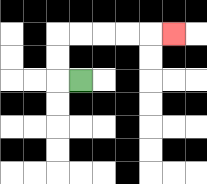{'start': '[3, 3]', 'end': '[7, 1]', 'path_directions': 'L,U,U,R,R,R,R,R', 'path_coordinates': '[[3, 3], [2, 3], [2, 2], [2, 1], [3, 1], [4, 1], [5, 1], [6, 1], [7, 1]]'}